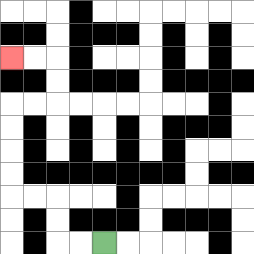{'start': '[4, 10]', 'end': '[0, 2]', 'path_directions': 'L,L,U,U,L,L,U,U,U,U,R,R,U,U,L,L', 'path_coordinates': '[[4, 10], [3, 10], [2, 10], [2, 9], [2, 8], [1, 8], [0, 8], [0, 7], [0, 6], [0, 5], [0, 4], [1, 4], [2, 4], [2, 3], [2, 2], [1, 2], [0, 2]]'}